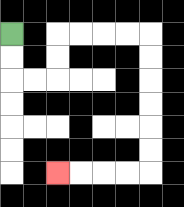{'start': '[0, 1]', 'end': '[2, 7]', 'path_directions': 'D,D,R,R,U,U,R,R,R,R,D,D,D,D,D,D,L,L,L,L', 'path_coordinates': '[[0, 1], [0, 2], [0, 3], [1, 3], [2, 3], [2, 2], [2, 1], [3, 1], [4, 1], [5, 1], [6, 1], [6, 2], [6, 3], [6, 4], [6, 5], [6, 6], [6, 7], [5, 7], [4, 7], [3, 7], [2, 7]]'}